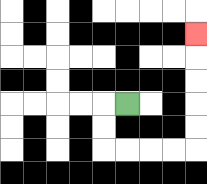{'start': '[5, 4]', 'end': '[8, 1]', 'path_directions': 'L,D,D,R,R,R,R,U,U,U,U,U', 'path_coordinates': '[[5, 4], [4, 4], [4, 5], [4, 6], [5, 6], [6, 6], [7, 6], [8, 6], [8, 5], [8, 4], [8, 3], [8, 2], [8, 1]]'}